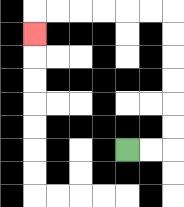{'start': '[5, 6]', 'end': '[1, 1]', 'path_directions': 'R,R,U,U,U,U,U,U,L,L,L,L,L,L,D', 'path_coordinates': '[[5, 6], [6, 6], [7, 6], [7, 5], [7, 4], [7, 3], [7, 2], [7, 1], [7, 0], [6, 0], [5, 0], [4, 0], [3, 0], [2, 0], [1, 0], [1, 1]]'}